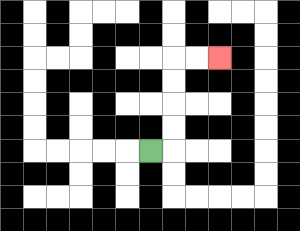{'start': '[6, 6]', 'end': '[9, 2]', 'path_directions': 'R,U,U,U,U,R,R', 'path_coordinates': '[[6, 6], [7, 6], [7, 5], [7, 4], [7, 3], [7, 2], [8, 2], [9, 2]]'}